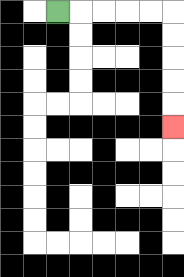{'start': '[2, 0]', 'end': '[7, 5]', 'path_directions': 'R,R,R,R,R,D,D,D,D,D', 'path_coordinates': '[[2, 0], [3, 0], [4, 0], [5, 0], [6, 0], [7, 0], [7, 1], [7, 2], [7, 3], [7, 4], [7, 5]]'}